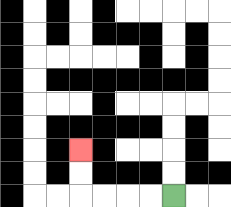{'start': '[7, 8]', 'end': '[3, 6]', 'path_directions': 'L,L,L,L,U,U', 'path_coordinates': '[[7, 8], [6, 8], [5, 8], [4, 8], [3, 8], [3, 7], [3, 6]]'}